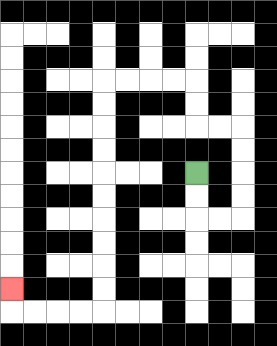{'start': '[8, 7]', 'end': '[0, 12]', 'path_directions': 'D,D,R,R,U,U,U,U,L,L,U,U,L,L,L,L,D,D,D,D,D,D,D,D,D,D,L,L,L,L,U', 'path_coordinates': '[[8, 7], [8, 8], [8, 9], [9, 9], [10, 9], [10, 8], [10, 7], [10, 6], [10, 5], [9, 5], [8, 5], [8, 4], [8, 3], [7, 3], [6, 3], [5, 3], [4, 3], [4, 4], [4, 5], [4, 6], [4, 7], [4, 8], [4, 9], [4, 10], [4, 11], [4, 12], [4, 13], [3, 13], [2, 13], [1, 13], [0, 13], [0, 12]]'}